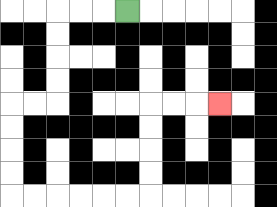{'start': '[5, 0]', 'end': '[9, 4]', 'path_directions': 'L,L,L,D,D,D,D,L,L,D,D,D,D,R,R,R,R,R,R,U,U,U,U,R,R,R', 'path_coordinates': '[[5, 0], [4, 0], [3, 0], [2, 0], [2, 1], [2, 2], [2, 3], [2, 4], [1, 4], [0, 4], [0, 5], [0, 6], [0, 7], [0, 8], [1, 8], [2, 8], [3, 8], [4, 8], [5, 8], [6, 8], [6, 7], [6, 6], [6, 5], [6, 4], [7, 4], [8, 4], [9, 4]]'}